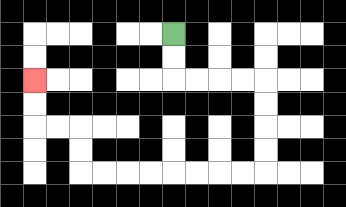{'start': '[7, 1]', 'end': '[1, 3]', 'path_directions': 'D,D,R,R,R,R,D,D,D,D,L,L,L,L,L,L,L,L,U,U,L,L,U,U', 'path_coordinates': '[[7, 1], [7, 2], [7, 3], [8, 3], [9, 3], [10, 3], [11, 3], [11, 4], [11, 5], [11, 6], [11, 7], [10, 7], [9, 7], [8, 7], [7, 7], [6, 7], [5, 7], [4, 7], [3, 7], [3, 6], [3, 5], [2, 5], [1, 5], [1, 4], [1, 3]]'}